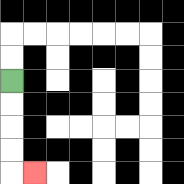{'start': '[0, 3]', 'end': '[1, 7]', 'path_directions': 'D,D,D,D,R', 'path_coordinates': '[[0, 3], [0, 4], [0, 5], [0, 6], [0, 7], [1, 7]]'}